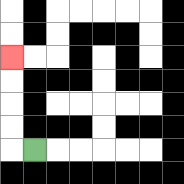{'start': '[1, 6]', 'end': '[0, 2]', 'path_directions': 'L,U,U,U,U', 'path_coordinates': '[[1, 6], [0, 6], [0, 5], [0, 4], [0, 3], [0, 2]]'}